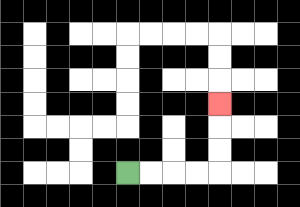{'start': '[5, 7]', 'end': '[9, 4]', 'path_directions': 'R,R,R,R,U,U,U', 'path_coordinates': '[[5, 7], [6, 7], [7, 7], [8, 7], [9, 7], [9, 6], [9, 5], [9, 4]]'}